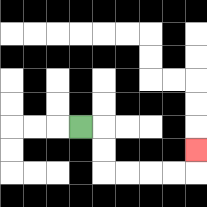{'start': '[3, 5]', 'end': '[8, 6]', 'path_directions': 'R,D,D,R,R,R,R,U', 'path_coordinates': '[[3, 5], [4, 5], [4, 6], [4, 7], [5, 7], [6, 7], [7, 7], [8, 7], [8, 6]]'}